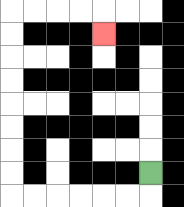{'start': '[6, 7]', 'end': '[4, 1]', 'path_directions': 'D,L,L,L,L,L,L,U,U,U,U,U,U,U,U,R,R,R,R,D', 'path_coordinates': '[[6, 7], [6, 8], [5, 8], [4, 8], [3, 8], [2, 8], [1, 8], [0, 8], [0, 7], [0, 6], [0, 5], [0, 4], [0, 3], [0, 2], [0, 1], [0, 0], [1, 0], [2, 0], [3, 0], [4, 0], [4, 1]]'}